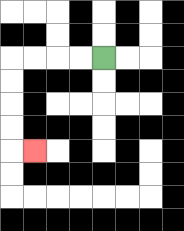{'start': '[4, 2]', 'end': '[1, 6]', 'path_directions': 'L,L,L,L,D,D,D,D,R', 'path_coordinates': '[[4, 2], [3, 2], [2, 2], [1, 2], [0, 2], [0, 3], [0, 4], [0, 5], [0, 6], [1, 6]]'}